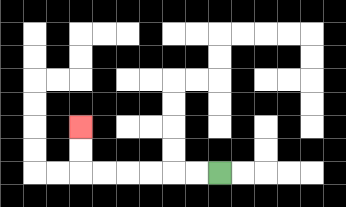{'start': '[9, 7]', 'end': '[3, 5]', 'path_directions': 'L,L,L,L,L,L,U,U', 'path_coordinates': '[[9, 7], [8, 7], [7, 7], [6, 7], [5, 7], [4, 7], [3, 7], [3, 6], [3, 5]]'}